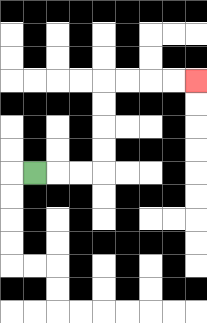{'start': '[1, 7]', 'end': '[8, 3]', 'path_directions': 'R,R,R,U,U,U,U,R,R,R,R', 'path_coordinates': '[[1, 7], [2, 7], [3, 7], [4, 7], [4, 6], [4, 5], [4, 4], [4, 3], [5, 3], [6, 3], [7, 3], [8, 3]]'}